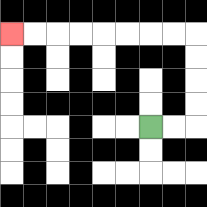{'start': '[6, 5]', 'end': '[0, 1]', 'path_directions': 'R,R,U,U,U,U,L,L,L,L,L,L,L,L', 'path_coordinates': '[[6, 5], [7, 5], [8, 5], [8, 4], [8, 3], [8, 2], [8, 1], [7, 1], [6, 1], [5, 1], [4, 1], [3, 1], [2, 1], [1, 1], [0, 1]]'}